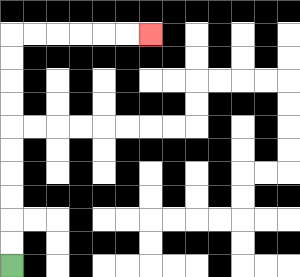{'start': '[0, 11]', 'end': '[6, 1]', 'path_directions': 'U,U,U,U,U,U,U,U,U,U,R,R,R,R,R,R', 'path_coordinates': '[[0, 11], [0, 10], [0, 9], [0, 8], [0, 7], [0, 6], [0, 5], [0, 4], [0, 3], [0, 2], [0, 1], [1, 1], [2, 1], [3, 1], [4, 1], [5, 1], [6, 1]]'}